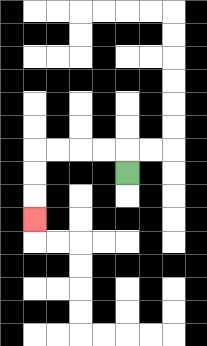{'start': '[5, 7]', 'end': '[1, 9]', 'path_directions': 'U,L,L,L,L,D,D,D', 'path_coordinates': '[[5, 7], [5, 6], [4, 6], [3, 6], [2, 6], [1, 6], [1, 7], [1, 8], [1, 9]]'}